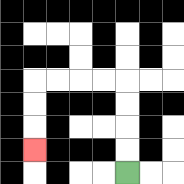{'start': '[5, 7]', 'end': '[1, 6]', 'path_directions': 'U,U,U,U,L,L,L,L,D,D,D', 'path_coordinates': '[[5, 7], [5, 6], [5, 5], [5, 4], [5, 3], [4, 3], [3, 3], [2, 3], [1, 3], [1, 4], [1, 5], [1, 6]]'}